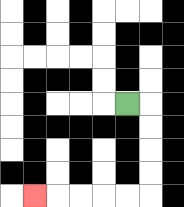{'start': '[5, 4]', 'end': '[1, 8]', 'path_directions': 'R,D,D,D,D,L,L,L,L,L', 'path_coordinates': '[[5, 4], [6, 4], [6, 5], [6, 6], [6, 7], [6, 8], [5, 8], [4, 8], [3, 8], [2, 8], [1, 8]]'}